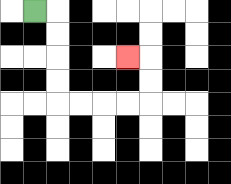{'start': '[1, 0]', 'end': '[5, 2]', 'path_directions': 'R,D,D,D,D,R,R,R,R,U,U,L', 'path_coordinates': '[[1, 0], [2, 0], [2, 1], [2, 2], [2, 3], [2, 4], [3, 4], [4, 4], [5, 4], [6, 4], [6, 3], [6, 2], [5, 2]]'}